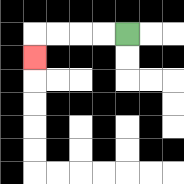{'start': '[5, 1]', 'end': '[1, 2]', 'path_directions': 'L,L,L,L,D', 'path_coordinates': '[[5, 1], [4, 1], [3, 1], [2, 1], [1, 1], [1, 2]]'}